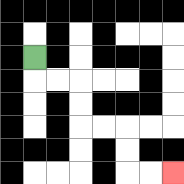{'start': '[1, 2]', 'end': '[7, 7]', 'path_directions': 'D,R,R,D,D,R,R,D,D,R,R', 'path_coordinates': '[[1, 2], [1, 3], [2, 3], [3, 3], [3, 4], [3, 5], [4, 5], [5, 5], [5, 6], [5, 7], [6, 7], [7, 7]]'}